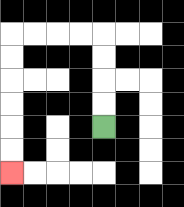{'start': '[4, 5]', 'end': '[0, 7]', 'path_directions': 'U,U,U,U,L,L,L,L,D,D,D,D,D,D', 'path_coordinates': '[[4, 5], [4, 4], [4, 3], [4, 2], [4, 1], [3, 1], [2, 1], [1, 1], [0, 1], [0, 2], [0, 3], [0, 4], [0, 5], [0, 6], [0, 7]]'}